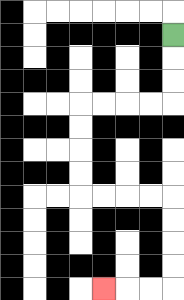{'start': '[7, 1]', 'end': '[4, 12]', 'path_directions': 'D,D,D,L,L,L,L,D,D,D,D,R,R,R,R,D,D,D,D,L,L,L', 'path_coordinates': '[[7, 1], [7, 2], [7, 3], [7, 4], [6, 4], [5, 4], [4, 4], [3, 4], [3, 5], [3, 6], [3, 7], [3, 8], [4, 8], [5, 8], [6, 8], [7, 8], [7, 9], [7, 10], [7, 11], [7, 12], [6, 12], [5, 12], [4, 12]]'}